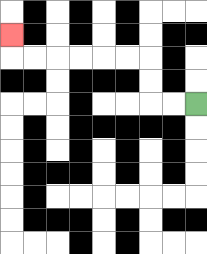{'start': '[8, 4]', 'end': '[0, 1]', 'path_directions': 'L,L,U,U,L,L,L,L,L,L,U', 'path_coordinates': '[[8, 4], [7, 4], [6, 4], [6, 3], [6, 2], [5, 2], [4, 2], [3, 2], [2, 2], [1, 2], [0, 2], [0, 1]]'}